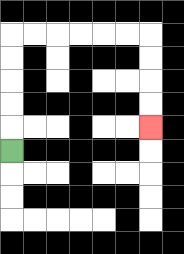{'start': '[0, 6]', 'end': '[6, 5]', 'path_directions': 'U,U,U,U,U,R,R,R,R,R,R,D,D,D,D', 'path_coordinates': '[[0, 6], [0, 5], [0, 4], [0, 3], [0, 2], [0, 1], [1, 1], [2, 1], [3, 1], [4, 1], [5, 1], [6, 1], [6, 2], [6, 3], [6, 4], [6, 5]]'}